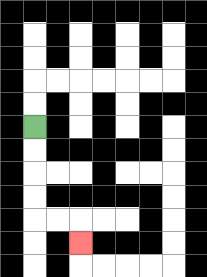{'start': '[1, 5]', 'end': '[3, 10]', 'path_directions': 'D,D,D,D,R,R,D', 'path_coordinates': '[[1, 5], [1, 6], [1, 7], [1, 8], [1, 9], [2, 9], [3, 9], [3, 10]]'}